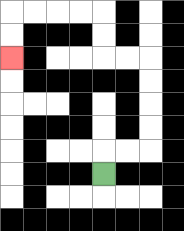{'start': '[4, 7]', 'end': '[0, 2]', 'path_directions': 'U,R,R,U,U,U,U,L,L,U,U,L,L,L,L,D,D', 'path_coordinates': '[[4, 7], [4, 6], [5, 6], [6, 6], [6, 5], [6, 4], [6, 3], [6, 2], [5, 2], [4, 2], [4, 1], [4, 0], [3, 0], [2, 0], [1, 0], [0, 0], [0, 1], [0, 2]]'}